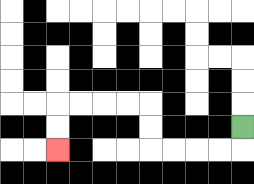{'start': '[10, 5]', 'end': '[2, 6]', 'path_directions': 'D,L,L,L,L,U,U,L,L,L,L,D,D', 'path_coordinates': '[[10, 5], [10, 6], [9, 6], [8, 6], [7, 6], [6, 6], [6, 5], [6, 4], [5, 4], [4, 4], [3, 4], [2, 4], [2, 5], [2, 6]]'}